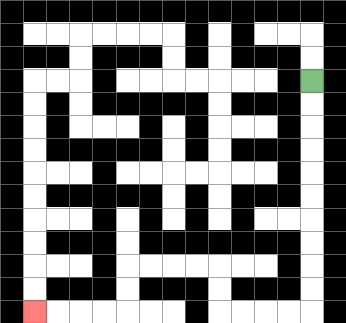{'start': '[13, 3]', 'end': '[1, 13]', 'path_directions': 'D,D,D,D,D,D,D,D,D,D,L,L,L,L,U,U,L,L,L,L,D,D,L,L,L,L', 'path_coordinates': '[[13, 3], [13, 4], [13, 5], [13, 6], [13, 7], [13, 8], [13, 9], [13, 10], [13, 11], [13, 12], [13, 13], [12, 13], [11, 13], [10, 13], [9, 13], [9, 12], [9, 11], [8, 11], [7, 11], [6, 11], [5, 11], [5, 12], [5, 13], [4, 13], [3, 13], [2, 13], [1, 13]]'}